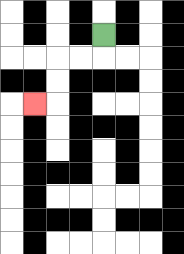{'start': '[4, 1]', 'end': '[1, 4]', 'path_directions': 'D,L,L,D,D,L', 'path_coordinates': '[[4, 1], [4, 2], [3, 2], [2, 2], [2, 3], [2, 4], [1, 4]]'}